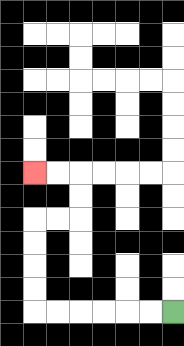{'start': '[7, 13]', 'end': '[1, 7]', 'path_directions': 'L,L,L,L,L,L,U,U,U,U,R,R,U,U,L,L', 'path_coordinates': '[[7, 13], [6, 13], [5, 13], [4, 13], [3, 13], [2, 13], [1, 13], [1, 12], [1, 11], [1, 10], [1, 9], [2, 9], [3, 9], [3, 8], [3, 7], [2, 7], [1, 7]]'}